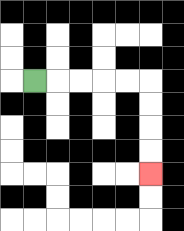{'start': '[1, 3]', 'end': '[6, 7]', 'path_directions': 'R,R,R,R,R,D,D,D,D', 'path_coordinates': '[[1, 3], [2, 3], [3, 3], [4, 3], [5, 3], [6, 3], [6, 4], [6, 5], [6, 6], [6, 7]]'}